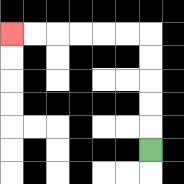{'start': '[6, 6]', 'end': '[0, 1]', 'path_directions': 'U,U,U,U,U,L,L,L,L,L,L', 'path_coordinates': '[[6, 6], [6, 5], [6, 4], [6, 3], [6, 2], [6, 1], [5, 1], [4, 1], [3, 1], [2, 1], [1, 1], [0, 1]]'}